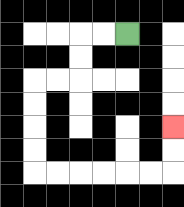{'start': '[5, 1]', 'end': '[7, 5]', 'path_directions': 'L,L,D,D,L,L,D,D,D,D,R,R,R,R,R,R,U,U', 'path_coordinates': '[[5, 1], [4, 1], [3, 1], [3, 2], [3, 3], [2, 3], [1, 3], [1, 4], [1, 5], [1, 6], [1, 7], [2, 7], [3, 7], [4, 7], [5, 7], [6, 7], [7, 7], [7, 6], [7, 5]]'}